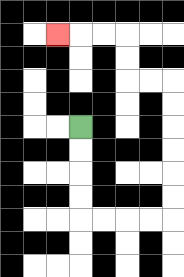{'start': '[3, 5]', 'end': '[2, 1]', 'path_directions': 'D,D,D,D,R,R,R,R,U,U,U,U,U,U,L,L,U,U,L,L,L', 'path_coordinates': '[[3, 5], [3, 6], [3, 7], [3, 8], [3, 9], [4, 9], [5, 9], [6, 9], [7, 9], [7, 8], [7, 7], [7, 6], [7, 5], [7, 4], [7, 3], [6, 3], [5, 3], [5, 2], [5, 1], [4, 1], [3, 1], [2, 1]]'}